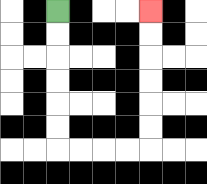{'start': '[2, 0]', 'end': '[6, 0]', 'path_directions': 'D,D,D,D,D,D,R,R,R,R,U,U,U,U,U,U', 'path_coordinates': '[[2, 0], [2, 1], [2, 2], [2, 3], [2, 4], [2, 5], [2, 6], [3, 6], [4, 6], [5, 6], [6, 6], [6, 5], [6, 4], [6, 3], [6, 2], [6, 1], [6, 0]]'}